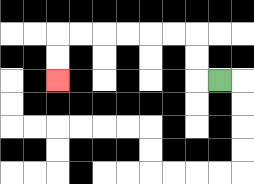{'start': '[9, 3]', 'end': '[2, 3]', 'path_directions': 'L,U,U,L,L,L,L,L,L,D,D', 'path_coordinates': '[[9, 3], [8, 3], [8, 2], [8, 1], [7, 1], [6, 1], [5, 1], [4, 1], [3, 1], [2, 1], [2, 2], [2, 3]]'}